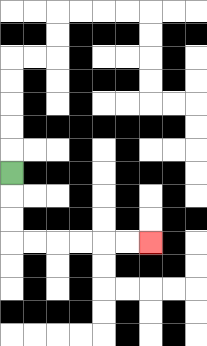{'start': '[0, 7]', 'end': '[6, 10]', 'path_directions': 'D,D,D,R,R,R,R,R,R', 'path_coordinates': '[[0, 7], [0, 8], [0, 9], [0, 10], [1, 10], [2, 10], [3, 10], [4, 10], [5, 10], [6, 10]]'}